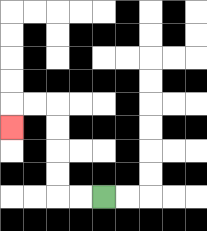{'start': '[4, 8]', 'end': '[0, 5]', 'path_directions': 'L,L,U,U,U,U,L,L,D', 'path_coordinates': '[[4, 8], [3, 8], [2, 8], [2, 7], [2, 6], [2, 5], [2, 4], [1, 4], [0, 4], [0, 5]]'}